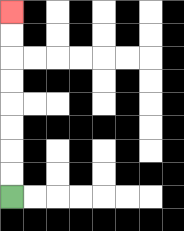{'start': '[0, 8]', 'end': '[0, 0]', 'path_directions': 'U,U,U,U,U,U,U,U', 'path_coordinates': '[[0, 8], [0, 7], [0, 6], [0, 5], [0, 4], [0, 3], [0, 2], [0, 1], [0, 0]]'}